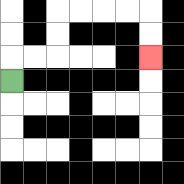{'start': '[0, 3]', 'end': '[6, 2]', 'path_directions': 'U,R,R,U,U,R,R,R,R,D,D', 'path_coordinates': '[[0, 3], [0, 2], [1, 2], [2, 2], [2, 1], [2, 0], [3, 0], [4, 0], [5, 0], [6, 0], [6, 1], [6, 2]]'}